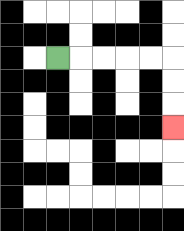{'start': '[2, 2]', 'end': '[7, 5]', 'path_directions': 'R,R,R,R,R,D,D,D', 'path_coordinates': '[[2, 2], [3, 2], [4, 2], [5, 2], [6, 2], [7, 2], [7, 3], [7, 4], [7, 5]]'}